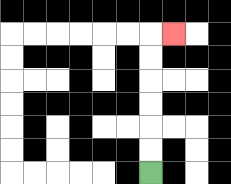{'start': '[6, 7]', 'end': '[7, 1]', 'path_directions': 'U,U,U,U,U,U,R', 'path_coordinates': '[[6, 7], [6, 6], [6, 5], [6, 4], [6, 3], [6, 2], [6, 1], [7, 1]]'}